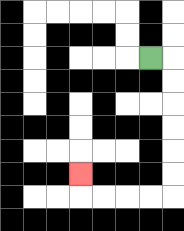{'start': '[6, 2]', 'end': '[3, 7]', 'path_directions': 'R,D,D,D,D,D,D,L,L,L,L,U', 'path_coordinates': '[[6, 2], [7, 2], [7, 3], [7, 4], [7, 5], [7, 6], [7, 7], [7, 8], [6, 8], [5, 8], [4, 8], [3, 8], [3, 7]]'}